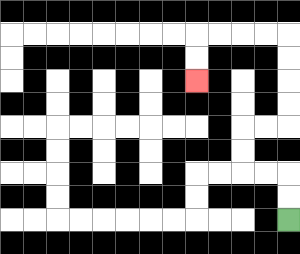{'start': '[12, 9]', 'end': '[8, 3]', 'path_directions': 'U,U,L,L,U,U,R,R,U,U,U,U,L,L,L,L,D,D', 'path_coordinates': '[[12, 9], [12, 8], [12, 7], [11, 7], [10, 7], [10, 6], [10, 5], [11, 5], [12, 5], [12, 4], [12, 3], [12, 2], [12, 1], [11, 1], [10, 1], [9, 1], [8, 1], [8, 2], [8, 3]]'}